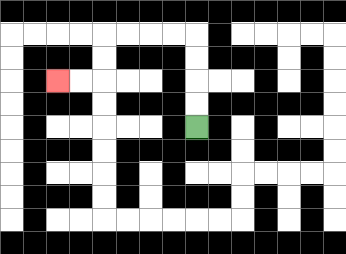{'start': '[8, 5]', 'end': '[2, 3]', 'path_directions': 'U,U,U,U,L,L,L,L,D,D,L,L', 'path_coordinates': '[[8, 5], [8, 4], [8, 3], [8, 2], [8, 1], [7, 1], [6, 1], [5, 1], [4, 1], [4, 2], [4, 3], [3, 3], [2, 3]]'}